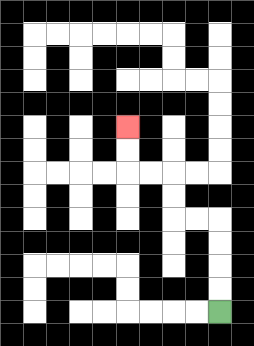{'start': '[9, 13]', 'end': '[5, 5]', 'path_directions': 'U,U,U,U,L,L,U,U,L,L,U,U', 'path_coordinates': '[[9, 13], [9, 12], [9, 11], [9, 10], [9, 9], [8, 9], [7, 9], [7, 8], [7, 7], [6, 7], [5, 7], [5, 6], [5, 5]]'}